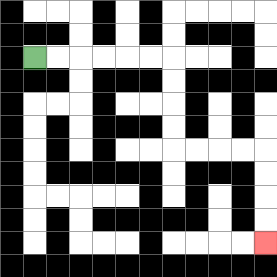{'start': '[1, 2]', 'end': '[11, 10]', 'path_directions': 'R,R,R,R,R,R,D,D,D,D,R,R,R,R,D,D,D,D', 'path_coordinates': '[[1, 2], [2, 2], [3, 2], [4, 2], [5, 2], [6, 2], [7, 2], [7, 3], [7, 4], [7, 5], [7, 6], [8, 6], [9, 6], [10, 6], [11, 6], [11, 7], [11, 8], [11, 9], [11, 10]]'}